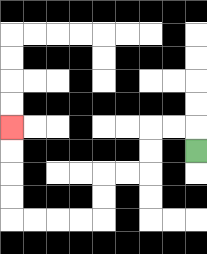{'start': '[8, 6]', 'end': '[0, 5]', 'path_directions': 'U,L,L,D,D,L,L,D,D,L,L,L,L,U,U,U,U', 'path_coordinates': '[[8, 6], [8, 5], [7, 5], [6, 5], [6, 6], [6, 7], [5, 7], [4, 7], [4, 8], [4, 9], [3, 9], [2, 9], [1, 9], [0, 9], [0, 8], [0, 7], [0, 6], [0, 5]]'}